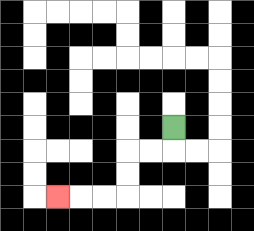{'start': '[7, 5]', 'end': '[2, 8]', 'path_directions': 'D,L,L,D,D,L,L,L', 'path_coordinates': '[[7, 5], [7, 6], [6, 6], [5, 6], [5, 7], [5, 8], [4, 8], [3, 8], [2, 8]]'}